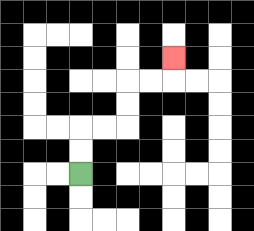{'start': '[3, 7]', 'end': '[7, 2]', 'path_directions': 'U,U,R,R,U,U,R,R,U', 'path_coordinates': '[[3, 7], [3, 6], [3, 5], [4, 5], [5, 5], [5, 4], [5, 3], [6, 3], [7, 3], [7, 2]]'}